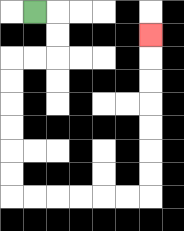{'start': '[1, 0]', 'end': '[6, 1]', 'path_directions': 'R,D,D,L,L,D,D,D,D,D,D,R,R,R,R,R,R,U,U,U,U,U,U,U', 'path_coordinates': '[[1, 0], [2, 0], [2, 1], [2, 2], [1, 2], [0, 2], [0, 3], [0, 4], [0, 5], [0, 6], [0, 7], [0, 8], [1, 8], [2, 8], [3, 8], [4, 8], [5, 8], [6, 8], [6, 7], [6, 6], [6, 5], [6, 4], [6, 3], [6, 2], [6, 1]]'}